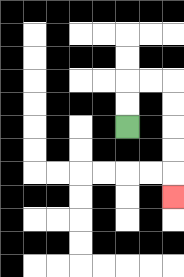{'start': '[5, 5]', 'end': '[7, 8]', 'path_directions': 'U,U,R,R,D,D,D,D,D', 'path_coordinates': '[[5, 5], [5, 4], [5, 3], [6, 3], [7, 3], [7, 4], [7, 5], [7, 6], [7, 7], [7, 8]]'}